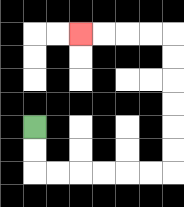{'start': '[1, 5]', 'end': '[3, 1]', 'path_directions': 'D,D,R,R,R,R,R,R,U,U,U,U,U,U,L,L,L,L', 'path_coordinates': '[[1, 5], [1, 6], [1, 7], [2, 7], [3, 7], [4, 7], [5, 7], [6, 7], [7, 7], [7, 6], [7, 5], [7, 4], [7, 3], [7, 2], [7, 1], [6, 1], [5, 1], [4, 1], [3, 1]]'}